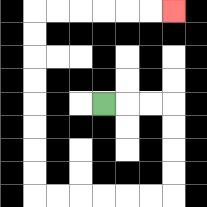{'start': '[4, 4]', 'end': '[7, 0]', 'path_directions': 'R,R,R,D,D,D,D,L,L,L,L,L,L,U,U,U,U,U,U,U,U,R,R,R,R,R,R', 'path_coordinates': '[[4, 4], [5, 4], [6, 4], [7, 4], [7, 5], [7, 6], [7, 7], [7, 8], [6, 8], [5, 8], [4, 8], [3, 8], [2, 8], [1, 8], [1, 7], [1, 6], [1, 5], [1, 4], [1, 3], [1, 2], [1, 1], [1, 0], [2, 0], [3, 0], [4, 0], [5, 0], [6, 0], [7, 0]]'}